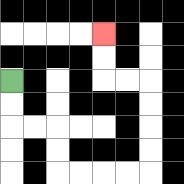{'start': '[0, 3]', 'end': '[4, 1]', 'path_directions': 'D,D,R,R,D,D,R,R,R,R,U,U,U,U,L,L,U,U', 'path_coordinates': '[[0, 3], [0, 4], [0, 5], [1, 5], [2, 5], [2, 6], [2, 7], [3, 7], [4, 7], [5, 7], [6, 7], [6, 6], [6, 5], [6, 4], [6, 3], [5, 3], [4, 3], [4, 2], [4, 1]]'}